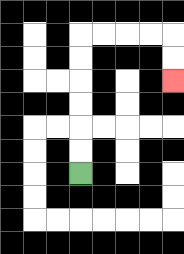{'start': '[3, 7]', 'end': '[7, 3]', 'path_directions': 'U,U,U,U,U,U,R,R,R,R,D,D', 'path_coordinates': '[[3, 7], [3, 6], [3, 5], [3, 4], [3, 3], [3, 2], [3, 1], [4, 1], [5, 1], [6, 1], [7, 1], [7, 2], [7, 3]]'}